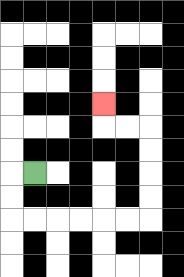{'start': '[1, 7]', 'end': '[4, 4]', 'path_directions': 'L,D,D,R,R,R,R,R,R,U,U,U,U,L,L,U', 'path_coordinates': '[[1, 7], [0, 7], [0, 8], [0, 9], [1, 9], [2, 9], [3, 9], [4, 9], [5, 9], [6, 9], [6, 8], [6, 7], [6, 6], [6, 5], [5, 5], [4, 5], [4, 4]]'}